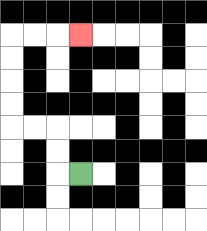{'start': '[3, 7]', 'end': '[3, 1]', 'path_directions': 'L,U,U,L,L,U,U,U,U,R,R,R', 'path_coordinates': '[[3, 7], [2, 7], [2, 6], [2, 5], [1, 5], [0, 5], [0, 4], [0, 3], [0, 2], [0, 1], [1, 1], [2, 1], [3, 1]]'}